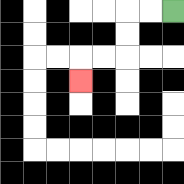{'start': '[7, 0]', 'end': '[3, 3]', 'path_directions': 'L,L,D,D,L,L,D', 'path_coordinates': '[[7, 0], [6, 0], [5, 0], [5, 1], [5, 2], [4, 2], [3, 2], [3, 3]]'}